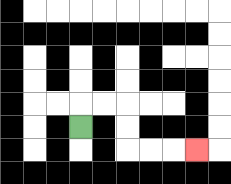{'start': '[3, 5]', 'end': '[8, 6]', 'path_directions': 'U,R,R,D,D,R,R,R', 'path_coordinates': '[[3, 5], [3, 4], [4, 4], [5, 4], [5, 5], [5, 6], [6, 6], [7, 6], [8, 6]]'}